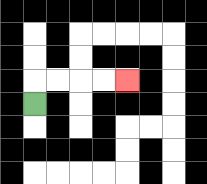{'start': '[1, 4]', 'end': '[5, 3]', 'path_directions': 'U,R,R,R,R', 'path_coordinates': '[[1, 4], [1, 3], [2, 3], [3, 3], [4, 3], [5, 3]]'}